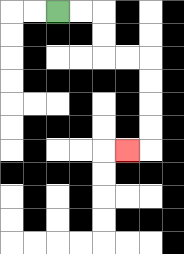{'start': '[2, 0]', 'end': '[5, 6]', 'path_directions': 'R,R,D,D,R,R,D,D,D,D,L', 'path_coordinates': '[[2, 0], [3, 0], [4, 0], [4, 1], [4, 2], [5, 2], [6, 2], [6, 3], [6, 4], [6, 5], [6, 6], [5, 6]]'}